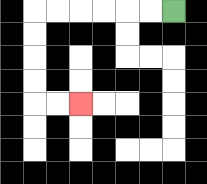{'start': '[7, 0]', 'end': '[3, 4]', 'path_directions': 'L,L,L,L,L,L,D,D,D,D,R,R', 'path_coordinates': '[[7, 0], [6, 0], [5, 0], [4, 0], [3, 0], [2, 0], [1, 0], [1, 1], [1, 2], [1, 3], [1, 4], [2, 4], [3, 4]]'}